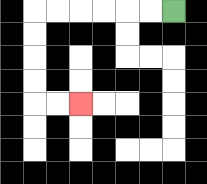{'start': '[7, 0]', 'end': '[3, 4]', 'path_directions': 'L,L,L,L,L,L,D,D,D,D,R,R', 'path_coordinates': '[[7, 0], [6, 0], [5, 0], [4, 0], [3, 0], [2, 0], [1, 0], [1, 1], [1, 2], [1, 3], [1, 4], [2, 4], [3, 4]]'}